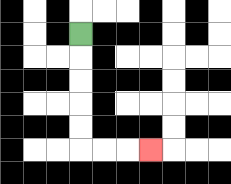{'start': '[3, 1]', 'end': '[6, 6]', 'path_directions': 'D,D,D,D,D,R,R,R', 'path_coordinates': '[[3, 1], [3, 2], [3, 3], [3, 4], [3, 5], [3, 6], [4, 6], [5, 6], [6, 6]]'}